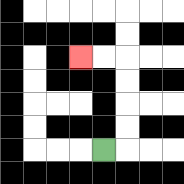{'start': '[4, 6]', 'end': '[3, 2]', 'path_directions': 'R,U,U,U,U,L,L', 'path_coordinates': '[[4, 6], [5, 6], [5, 5], [5, 4], [5, 3], [5, 2], [4, 2], [3, 2]]'}